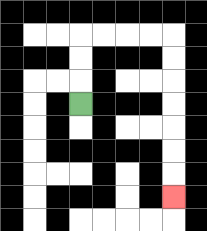{'start': '[3, 4]', 'end': '[7, 8]', 'path_directions': 'U,U,U,R,R,R,R,D,D,D,D,D,D,D', 'path_coordinates': '[[3, 4], [3, 3], [3, 2], [3, 1], [4, 1], [5, 1], [6, 1], [7, 1], [7, 2], [7, 3], [7, 4], [7, 5], [7, 6], [7, 7], [7, 8]]'}